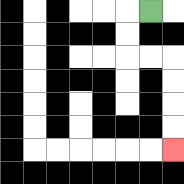{'start': '[6, 0]', 'end': '[7, 6]', 'path_directions': 'L,D,D,R,R,D,D,D,D', 'path_coordinates': '[[6, 0], [5, 0], [5, 1], [5, 2], [6, 2], [7, 2], [7, 3], [7, 4], [7, 5], [7, 6]]'}